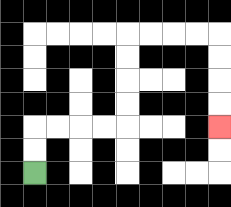{'start': '[1, 7]', 'end': '[9, 5]', 'path_directions': 'U,U,R,R,R,R,U,U,U,U,R,R,R,R,D,D,D,D', 'path_coordinates': '[[1, 7], [1, 6], [1, 5], [2, 5], [3, 5], [4, 5], [5, 5], [5, 4], [5, 3], [5, 2], [5, 1], [6, 1], [7, 1], [8, 1], [9, 1], [9, 2], [9, 3], [9, 4], [9, 5]]'}